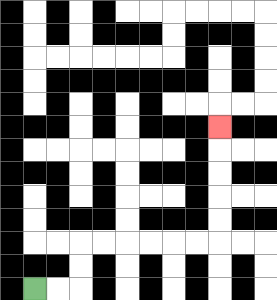{'start': '[1, 12]', 'end': '[9, 5]', 'path_directions': 'R,R,U,U,R,R,R,R,R,R,U,U,U,U,U', 'path_coordinates': '[[1, 12], [2, 12], [3, 12], [3, 11], [3, 10], [4, 10], [5, 10], [6, 10], [7, 10], [8, 10], [9, 10], [9, 9], [9, 8], [9, 7], [9, 6], [9, 5]]'}